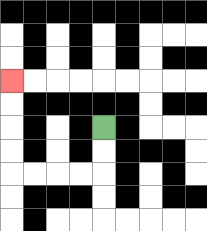{'start': '[4, 5]', 'end': '[0, 3]', 'path_directions': 'D,D,L,L,L,L,U,U,U,U', 'path_coordinates': '[[4, 5], [4, 6], [4, 7], [3, 7], [2, 7], [1, 7], [0, 7], [0, 6], [0, 5], [0, 4], [0, 3]]'}